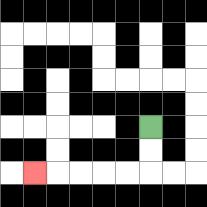{'start': '[6, 5]', 'end': '[1, 7]', 'path_directions': 'D,D,L,L,L,L,L', 'path_coordinates': '[[6, 5], [6, 6], [6, 7], [5, 7], [4, 7], [3, 7], [2, 7], [1, 7]]'}